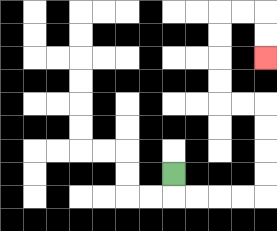{'start': '[7, 7]', 'end': '[11, 2]', 'path_directions': 'D,R,R,R,R,U,U,U,U,L,L,U,U,U,U,R,R,D,D', 'path_coordinates': '[[7, 7], [7, 8], [8, 8], [9, 8], [10, 8], [11, 8], [11, 7], [11, 6], [11, 5], [11, 4], [10, 4], [9, 4], [9, 3], [9, 2], [9, 1], [9, 0], [10, 0], [11, 0], [11, 1], [11, 2]]'}